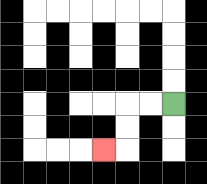{'start': '[7, 4]', 'end': '[4, 6]', 'path_directions': 'L,L,D,D,L', 'path_coordinates': '[[7, 4], [6, 4], [5, 4], [5, 5], [5, 6], [4, 6]]'}